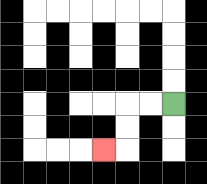{'start': '[7, 4]', 'end': '[4, 6]', 'path_directions': 'L,L,D,D,L', 'path_coordinates': '[[7, 4], [6, 4], [5, 4], [5, 5], [5, 6], [4, 6]]'}